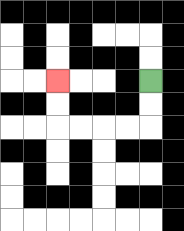{'start': '[6, 3]', 'end': '[2, 3]', 'path_directions': 'D,D,L,L,L,L,U,U', 'path_coordinates': '[[6, 3], [6, 4], [6, 5], [5, 5], [4, 5], [3, 5], [2, 5], [2, 4], [2, 3]]'}